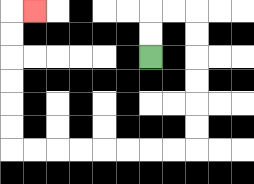{'start': '[6, 2]', 'end': '[1, 0]', 'path_directions': 'U,U,R,R,D,D,D,D,D,D,L,L,L,L,L,L,L,L,U,U,U,U,U,U,R', 'path_coordinates': '[[6, 2], [6, 1], [6, 0], [7, 0], [8, 0], [8, 1], [8, 2], [8, 3], [8, 4], [8, 5], [8, 6], [7, 6], [6, 6], [5, 6], [4, 6], [3, 6], [2, 6], [1, 6], [0, 6], [0, 5], [0, 4], [0, 3], [0, 2], [0, 1], [0, 0], [1, 0]]'}